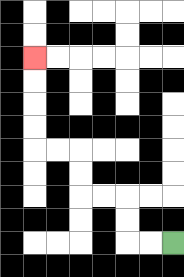{'start': '[7, 10]', 'end': '[1, 2]', 'path_directions': 'L,L,U,U,L,L,U,U,L,L,U,U,U,U', 'path_coordinates': '[[7, 10], [6, 10], [5, 10], [5, 9], [5, 8], [4, 8], [3, 8], [3, 7], [3, 6], [2, 6], [1, 6], [1, 5], [1, 4], [1, 3], [1, 2]]'}